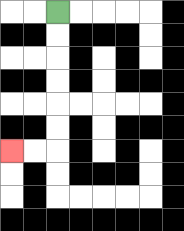{'start': '[2, 0]', 'end': '[0, 6]', 'path_directions': 'D,D,D,D,D,D,L,L', 'path_coordinates': '[[2, 0], [2, 1], [2, 2], [2, 3], [2, 4], [2, 5], [2, 6], [1, 6], [0, 6]]'}